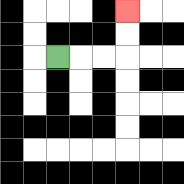{'start': '[2, 2]', 'end': '[5, 0]', 'path_directions': 'R,R,R,U,U', 'path_coordinates': '[[2, 2], [3, 2], [4, 2], [5, 2], [5, 1], [5, 0]]'}